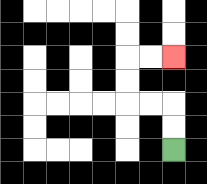{'start': '[7, 6]', 'end': '[7, 2]', 'path_directions': 'U,U,L,L,U,U,R,R', 'path_coordinates': '[[7, 6], [7, 5], [7, 4], [6, 4], [5, 4], [5, 3], [5, 2], [6, 2], [7, 2]]'}